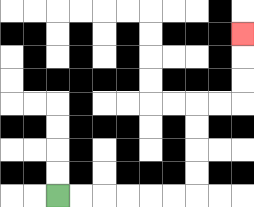{'start': '[2, 8]', 'end': '[10, 1]', 'path_directions': 'R,R,R,R,R,R,U,U,U,U,R,R,U,U,U', 'path_coordinates': '[[2, 8], [3, 8], [4, 8], [5, 8], [6, 8], [7, 8], [8, 8], [8, 7], [8, 6], [8, 5], [8, 4], [9, 4], [10, 4], [10, 3], [10, 2], [10, 1]]'}